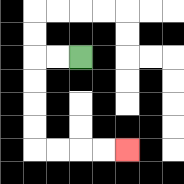{'start': '[3, 2]', 'end': '[5, 6]', 'path_directions': 'L,L,D,D,D,D,R,R,R,R', 'path_coordinates': '[[3, 2], [2, 2], [1, 2], [1, 3], [1, 4], [1, 5], [1, 6], [2, 6], [3, 6], [4, 6], [5, 6]]'}